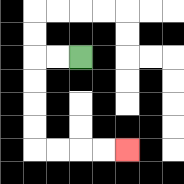{'start': '[3, 2]', 'end': '[5, 6]', 'path_directions': 'L,L,D,D,D,D,R,R,R,R', 'path_coordinates': '[[3, 2], [2, 2], [1, 2], [1, 3], [1, 4], [1, 5], [1, 6], [2, 6], [3, 6], [4, 6], [5, 6]]'}